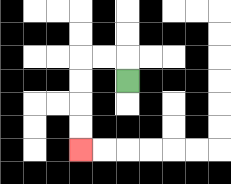{'start': '[5, 3]', 'end': '[3, 6]', 'path_directions': 'U,L,L,D,D,D,D', 'path_coordinates': '[[5, 3], [5, 2], [4, 2], [3, 2], [3, 3], [3, 4], [3, 5], [3, 6]]'}